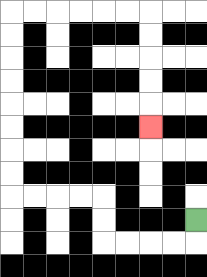{'start': '[8, 9]', 'end': '[6, 5]', 'path_directions': 'D,L,L,L,L,U,U,L,L,L,L,U,U,U,U,U,U,U,U,R,R,R,R,R,R,D,D,D,D,D', 'path_coordinates': '[[8, 9], [8, 10], [7, 10], [6, 10], [5, 10], [4, 10], [4, 9], [4, 8], [3, 8], [2, 8], [1, 8], [0, 8], [0, 7], [0, 6], [0, 5], [0, 4], [0, 3], [0, 2], [0, 1], [0, 0], [1, 0], [2, 0], [3, 0], [4, 0], [5, 0], [6, 0], [6, 1], [6, 2], [6, 3], [6, 4], [6, 5]]'}